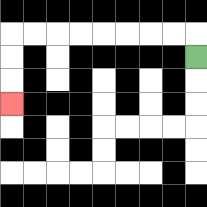{'start': '[8, 2]', 'end': '[0, 4]', 'path_directions': 'U,L,L,L,L,L,L,L,L,D,D,D', 'path_coordinates': '[[8, 2], [8, 1], [7, 1], [6, 1], [5, 1], [4, 1], [3, 1], [2, 1], [1, 1], [0, 1], [0, 2], [0, 3], [0, 4]]'}